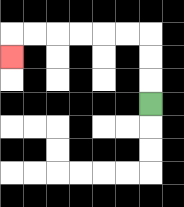{'start': '[6, 4]', 'end': '[0, 2]', 'path_directions': 'U,U,U,L,L,L,L,L,L,D', 'path_coordinates': '[[6, 4], [6, 3], [6, 2], [6, 1], [5, 1], [4, 1], [3, 1], [2, 1], [1, 1], [0, 1], [0, 2]]'}